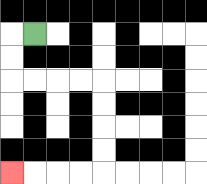{'start': '[1, 1]', 'end': '[0, 7]', 'path_directions': 'L,D,D,R,R,R,R,D,D,D,D,L,L,L,L', 'path_coordinates': '[[1, 1], [0, 1], [0, 2], [0, 3], [1, 3], [2, 3], [3, 3], [4, 3], [4, 4], [4, 5], [4, 6], [4, 7], [3, 7], [2, 7], [1, 7], [0, 7]]'}